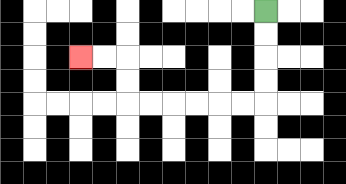{'start': '[11, 0]', 'end': '[3, 2]', 'path_directions': 'D,D,D,D,L,L,L,L,L,L,U,U,L,L', 'path_coordinates': '[[11, 0], [11, 1], [11, 2], [11, 3], [11, 4], [10, 4], [9, 4], [8, 4], [7, 4], [6, 4], [5, 4], [5, 3], [5, 2], [4, 2], [3, 2]]'}